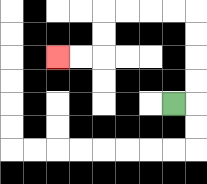{'start': '[7, 4]', 'end': '[2, 2]', 'path_directions': 'R,U,U,U,U,L,L,L,L,D,D,L,L', 'path_coordinates': '[[7, 4], [8, 4], [8, 3], [8, 2], [8, 1], [8, 0], [7, 0], [6, 0], [5, 0], [4, 0], [4, 1], [4, 2], [3, 2], [2, 2]]'}